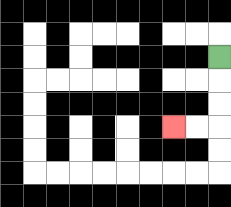{'start': '[9, 2]', 'end': '[7, 5]', 'path_directions': 'D,D,D,L,L', 'path_coordinates': '[[9, 2], [9, 3], [9, 4], [9, 5], [8, 5], [7, 5]]'}